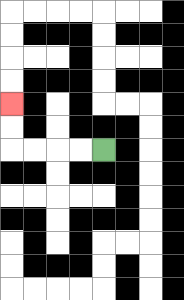{'start': '[4, 6]', 'end': '[0, 4]', 'path_directions': 'L,L,L,L,U,U', 'path_coordinates': '[[4, 6], [3, 6], [2, 6], [1, 6], [0, 6], [0, 5], [0, 4]]'}